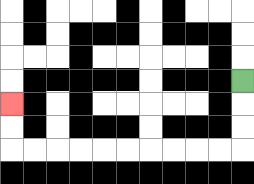{'start': '[10, 3]', 'end': '[0, 4]', 'path_directions': 'D,D,D,L,L,L,L,L,L,L,L,L,L,U,U', 'path_coordinates': '[[10, 3], [10, 4], [10, 5], [10, 6], [9, 6], [8, 6], [7, 6], [6, 6], [5, 6], [4, 6], [3, 6], [2, 6], [1, 6], [0, 6], [0, 5], [0, 4]]'}